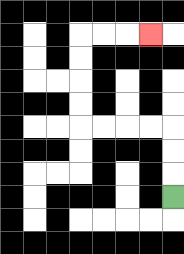{'start': '[7, 8]', 'end': '[6, 1]', 'path_directions': 'U,U,U,L,L,L,L,U,U,U,U,R,R,R', 'path_coordinates': '[[7, 8], [7, 7], [7, 6], [7, 5], [6, 5], [5, 5], [4, 5], [3, 5], [3, 4], [3, 3], [3, 2], [3, 1], [4, 1], [5, 1], [6, 1]]'}